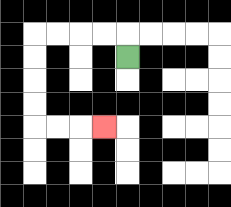{'start': '[5, 2]', 'end': '[4, 5]', 'path_directions': 'U,L,L,L,L,D,D,D,D,R,R,R', 'path_coordinates': '[[5, 2], [5, 1], [4, 1], [3, 1], [2, 1], [1, 1], [1, 2], [1, 3], [1, 4], [1, 5], [2, 5], [3, 5], [4, 5]]'}